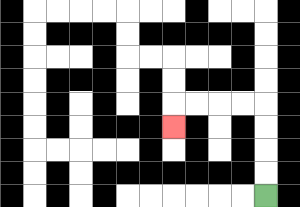{'start': '[11, 8]', 'end': '[7, 5]', 'path_directions': 'U,U,U,U,L,L,L,L,D', 'path_coordinates': '[[11, 8], [11, 7], [11, 6], [11, 5], [11, 4], [10, 4], [9, 4], [8, 4], [7, 4], [7, 5]]'}